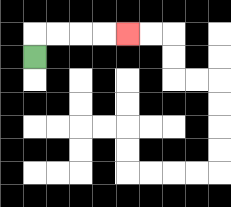{'start': '[1, 2]', 'end': '[5, 1]', 'path_directions': 'U,R,R,R,R', 'path_coordinates': '[[1, 2], [1, 1], [2, 1], [3, 1], [4, 1], [5, 1]]'}